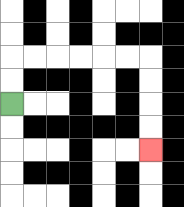{'start': '[0, 4]', 'end': '[6, 6]', 'path_directions': 'U,U,R,R,R,R,R,R,D,D,D,D', 'path_coordinates': '[[0, 4], [0, 3], [0, 2], [1, 2], [2, 2], [3, 2], [4, 2], [5, 2], [6, 2], [6, 3], [6, 4], [6, 5], [6, 6]]'}